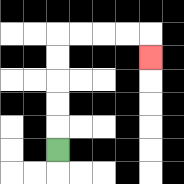{'start': '[2, 6]', 'end': '[6, 2]', 'path_directions': 'U,U,U,U,U,R,R,R,R,D', 'path_coordinates': '[[2, 6], [2, 5], [2, 4], [2, 3], [2, 2], [2, 1], [3, 1], [4, 1], [5, 1], [6, 1], [6, 2]]'}